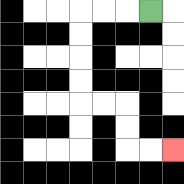{'start': '[6, 0]', 'end': '[7, 6]', 'path_directions': 'L,L,L,D,D,D,D,R,R,D,D,R,R', 'path_coordinates': '[[6, 0], [5, 0], [4, 0], [3, 0], [3, 1], [3, 2], [3, 3], [3, 4], [4, 4], [5, 4], [5, 5], [5, 6], [6, 6], [7, 6]]'}